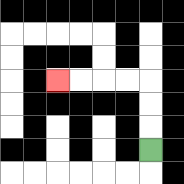{'start': '[6, 6]', 'end': '[2, 3]', 'path_directions': 'U,U,U,L,L,L,L', 'path_coordinates': '[[6, 6], [6, 5], [6, 4], [6, 3], [5, 3], [4, 3], [3, 3], [2, 3]]'}